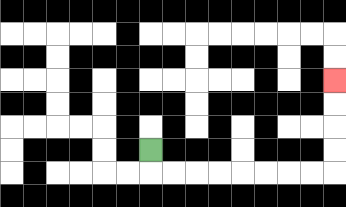{'start': '[6, 6]', 'end': '[14, 3]', 'path_directions': 'D,R,R,R,R,R,R,R,R,U,U,U,U', 'path_coordinates': '[[6, 6], [6, 7], [7, 7], [8, 7], [9, 7], [10, 7], [11, 7], [12, 7], [13, 7], [14, 7], [14, 6], [14, 5], [14, 4], [14, 3]]'}